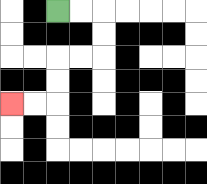{'start': '[2, 0]', 'end': '[0, 4]', 'path_directions': 'R,R,D,D,L,L,D,D,L,L', 'path_coordinates': '[[2, 0], [3, 0], [4, 0], [4, 1], [4, 2], [3, 2], [2, 2], [2, 3], [2, 4], [1, 4], [0, 4]]'}